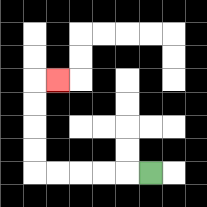{'start': '[6, 7]', 'end': '[2, 3]', 'path_directions': 'L,L,L,L,L,U,U,U,U,R', 'path_coordinates': '[[6, 7], [5, 7], [4, 7], [3, 7], [2, 7], [1, 7], [1, 6], [1, 5], [1, 4], [1, 3], [2, 3]]'}